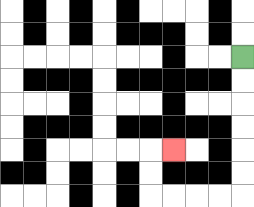{'start': '[10, 2]', 'end': '[7, 6]', 'path_directions': 'D,D,D,D,D,D,L,L,L,L,U,U,R', 'path_coordinates': '[[10, 2], [10, 3], [10, 4], [10, 5], [10, 6], [10, 7], [10, 8], [9, 8], [8, 8], [7, 8], [6, 8], [6, 7], [6, 6], [7, 6]]'}